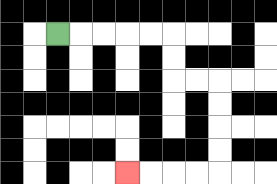{'start': '[2, 1]', 'end': '[5, 7]', 'path_directions': 'R,R,R,R,R,D,D,R,R,D,D,D,D,L,L,L,L', 'path_coordinates': '[[2, 1], [3, 1], [4, 1], [5, 1], [6, 1], [7, 1], [7, 2], [7, 3], [8, 3], [9, 3], [9, 4], [9, 5], [9, 6], [9, 7], [8, 7], [7, 7], [6, 7], [5, 7]]'}